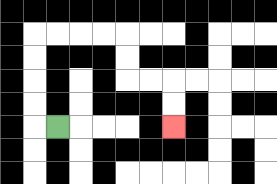{'start': '[2, 5]', 'end': '[7, 5]', 'path_directions': 'L,U,U,U,U,R,R,R,R,D,D,R,R,D,D', 'path_coordinates': '[[2, 5], [1, 5], [1, 4], [1, 3], [1, 2], [1, 1], [2, 1], [3, 1], [4, 1], [5, 1], [5, 2], [5, 3], [6, 3], [7, 3], [7, 4], [7, 5]]'}